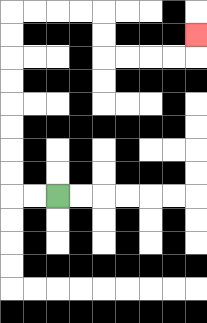{'start': '[2, 8]', 'end': '[8, 1]', 'path_directions': 'L,L,U,U,U,U,U,U,U,U,R,R,R,R,D,D,R,R,R,R,U', 'path_coordinates': '[[2, 8], [1, 8], [0, 8], [0, 7], [0, 6], [0, 5], [0, 4], [0, 3], [0, 2], [0, 1], [0, 0], [1, 0], [2, 0], [3, 0], [4, 0], [4, 1], [4, 2], [5, 2], [6, 2], [7, 2], [8, 2], [8, 1]]'}